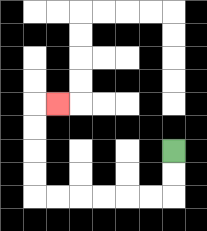{'start': '[7, 6]', 'end': '[2, 4]', 'path_directions': 'D,D,L,L,L,L,L,L,U,U,U,U,R', 'path_coordinates': '[[7, 6], [7, 7], [7, 8], [6, 8], [5, 8], [4, 8], [3, 8], [2, 8], [1, 8], [1, 7], [1, 6], [1, 5], [1, 4], [2, 4]]'}